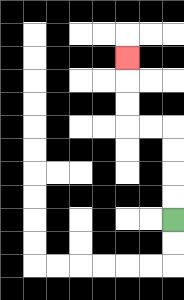{'start': '[7, 9]', 'end': '[5, 2]', 'path_directions': 'U,U,U,U,L,L,U,U,U', 'path_coordinates': '[[7, 9], [7, 8], [7, 7], [7, 6], [7, 5], [6, 5], [5, 5], [5, 4], [5, 3], [5, 2]]'}